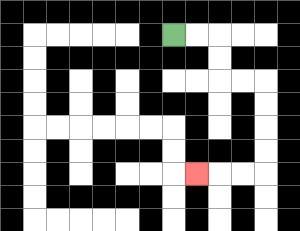{'start': '[7, 1]', 'end': '[8, 7]', 'path_directions': 'R,R,D,D,R,R,D,D,D,D,L,L,L', 'path_coordinates': '[[7, 1], [8, 1], [9, 1], [9, 2], [9, 3], [10, 3], [11, 3], [11, 4], [11, 5], [11, 6], [11, 7], [10, 7], [9, 7], [8, 7]]'}